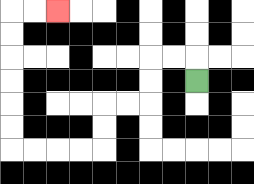{'start': '[8, 3]', 'end': '[2, 0]', 'path_directions': 'U,L,L,D,D,L,L,D,D,L,L,L,L,U,U,U,U,U,U,R,R', 'path_coordinates': '[[8, 3], [8, 2], [7, 2], [6, 2], [6, 3], [6, 4], [5, 4], [4, 4], [4, 5], [4, 6], [3, 6], [2, 6], [1, 6], [0, 6], [0, 5], [0, 4], [0, 3], [0, 2], [0, 1], [0, 0], [1, 0], [2, 0]]'}